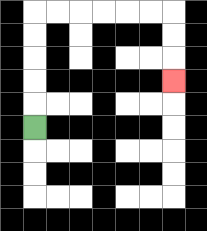{'start': '[1, 5]', 'end': '[7, 3]', 'path_directions': 'U,U,U,U,U,R,R,R,R,R,R,D,D,D', 'path_coordinates': '[[1, 5], [1, 4], [1, 3], [1, 2], [1, 1], [1, 0], [2, 0], [3, 0], [4, 0], [5, 0], [6, 0], [7, 0], [7, 1], [7, 2], [7, 3]]'}